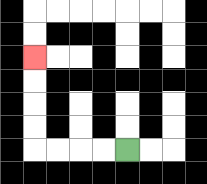{'start': '[5, 6]', 'end': '[1, 2]', 'path_directions': 'L,L,L,L,U,U,U,U', 'path_coordinates': '[[5, 6], [4, 6], [3, 6], [2, 6], [1, 6], [1, 5], [1, 4], [1, 3], [1, 2]]'}